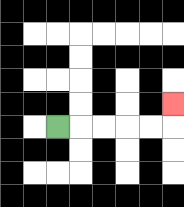{'start': '[2, 5]', 'end': '[7, 4]', 'path_directions': 'R,R,R,R,R,U', 'path_coordinates': '[[2, 5], [3, 5], [4, 5], [5, 5], [6, 5], [7, 5], [7, 4]]'}